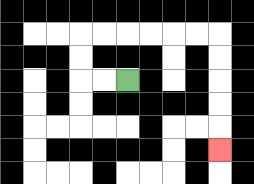{'start': '[5, 3]', 'end': '[9, 6]', 'path_directions': 'L,L,U,U,R,R,R,R,R,R,D,D,D,D,D', 'path_coordinates': '[[5, 3], [4, 3], [3, 3], [3, 2], [3, 1], [4, 1], [5, 1], [6, 1], [7, 1], [8, 1], [9, 1], [9, 2], [9, 3], [9, 4], [9, 5], [9, 6]]'}